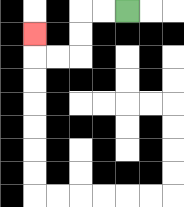{'start': '[5, 0]', 'end': '[1, 1]', 'path_directions': 'L,L,D,D,L,L,U', 'path_coordinates': '[[5, 0], [4, 0], [3, 0], [3, 1], [3, 2], [2, 2], [1, 2], [1, 1]]'}